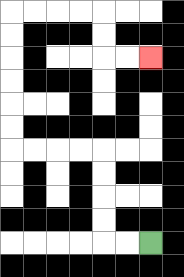{'start': '[6, 10]', 'end': '[6, 2]', 'path_directions': 'L,L,U,U,U,U,L,L,L,L,U,U,U,U,U,U,R,R,R,R,D,D,R,R', 'path_coordinates': '[[6, 10], [5, 10], [4, 10], [4, 9], [4, 8], [4, 7], [4, 6], [3, 6], [2, 6], [1, 6], [0, 6], [0, 5], [0, 4], [0, 3], [0, 2], [0, 1], [0, 0], [1, 0], [2, 0], [3, 0], [4, 0], [4, 1], [4, 2], [5, 2], [6, 2]]'}